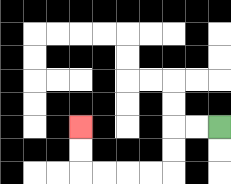{'start': '[9, 5]', 'end': '[3, 5]', 'path_directions': 'L,L,D,D,L,L,L,L,U,U', 'path_coordinates': '[[9, 5], [8, 5], [7, 5], [7, 6], [7, 7], [6, 7], [5, 7], [4, 7], [3, 7], [3, 6], [3, 5]]'}